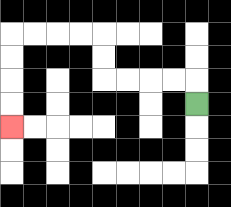{'start': '[8, 4]', 'end': '[0, 5]', 'path_directions': 'U,L,L,L,L,U,U,L,L,L,L,D,D,D,D', 'path_coordinates': '[[8, 4], [8, 3], [7, 3], [6, 3], [5, 3], [4, 3], [4, 2], [4, 1], [3, 1], [2, 1], [1, 1], [0, 1], [0, 2], [0, 3], [0, 4], [0, 5]]'}